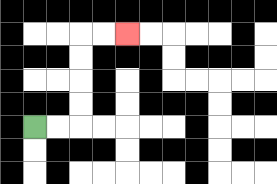{'start': '[1, 5]', 'end': '[5, 1]', 'path_directions': 'R,R,U,U,U,U,R,R', 'path_coordinates': '[[1, 5], [2, 5], [3, 5], [3, 4], [3, 3], [3, 2], [3, 1], [4, 1], [5, 1]]'}